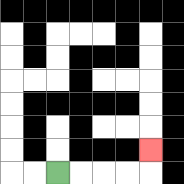{'start': '[2, 7]', 'end': '[6, 6]', 'path_directions': 'R,R,R,R,U', 'path_coordinates': '[[2, 7], [3, 7], [4, 7], [5, 7], [6, 7], [6, 6]]'}